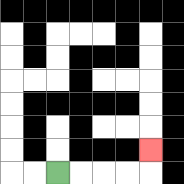{'start': '[2, 7]', 'end': '[6, 6]', 'path_directions': 'R,R,R,R,U', 'path_coordinates': '[[2, 7], [3, 7], [4, 7], [5, 7], [6, 7], [6, 6]]'}